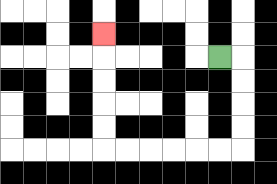{'start': '[9, 2]', 'end': '[4, 1]', 'path_directions': 'R,D,D,D,D,L,L,L,L,L,L,U,U,U,U,U', 'path_coordinates': '[[9, 2], [10, 2], [10, 3], [10, 4], [10, 5], [10, 6], [9, 6], [8, 6], [7, 6], [6, 6], [5, 6], [4, 6], [4, 5], [4, 4], [4, 3], [4, 2], [4, 1]]'}